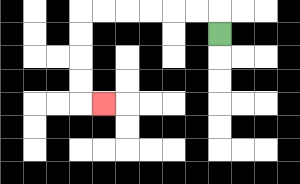{'start': '[9, 1]', 'end': '[4, 4]', 'path_directions': 'U,L,L,L,L,L,L,D,D,D,D,R', 'path_coordinates': '[[9, 1], [9, 0], [8, 0], [7, 0], [6, 0], [5, 0], [4, 0], [3, 0], [3, 1], [3, 2], [3, 3], [3, 4], [4, 4]]'}